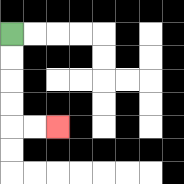{'start': '[0, 1]', 'end': '[2, 5]', 'path_directions': 'D,D,D,D,R,R', 'path_coordinates': '[[0, 1], [0, 2], [0, 3], [0, 4], [0, 5], [1, 5], [2, 5]]'}